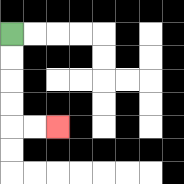{'start': '[0, 1]', 'end': '[2, 5]', 'path_directions': 'D,D,D,D,R,R', 'path_coordinates': '[[0, 1], [0, 2], [0, 3], [0, 4], [0, 5], [1, 5], [2, 5]]'}